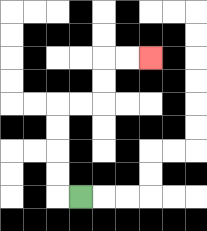{'start': '[3, 8]', 'end': '[6, 2]', 'path_directions': 'L,U,U,U,U,R,R,U,U,R,R', 'path_coordinates': '[[3, 8], [2, 8], [2, 7], [2, 6], [2, 5], [2, 4], [3, 4], [4, 4], [4, 3], [4, 2], [5, 2], [6, 2]]'}